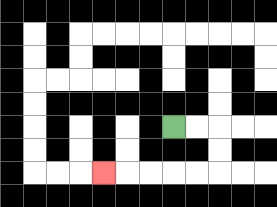{'start': '[7, 5]', 'end': '[4, 7]', 'path_directions': 'R,R,D,D,L,L,L,L,L', 'path_coordinates': '[[7, 5], [8, 5], [9, 5], [9, 6], [9, 7], [8, 7], [7, 7], [6, 7], [5, 7], [4, 7]]'}